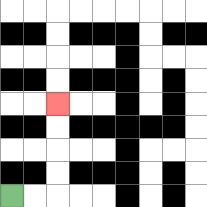{'start': '[0, 8]', 'end': '[2, 4]', 'path_directions': 'R,R,U,U,U,U', 'path_coordinates': '[[0, 8], [1, 8], [2, 8], [2, 7], [2, 6], [2, 5], [2, 4]]'}